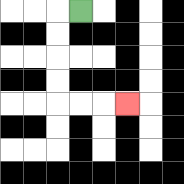{'start': '[3, 0]', 'end': '[5, 4]', 'path_directions': 'L,D,D,D,D,R,R,R', 'path_coordinates': '[[3, 0], [2, 0], [2, 1], [2, 2], [2, 3], [2, 4], [3, 4], [4, 4], [5, 4]]'}